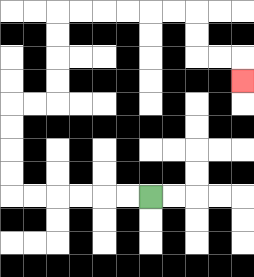{'start': '[6, 8]', 'end': '[10, 3]', 'path_directions': 'L,L,L,L,L,L,U,U,U,U,R,R,U,U,U,U,R,R,R,R,R,R,D,D,R,R,D', 'path_coordinates': '[[6, 8], [5, 8], [4, 8], [3, 8], [2, 8], [1, 8], [0, 8], [0, 7], [0, 6], [0, 5], [0, 4], [1, 4], [2, 4], [2, 3], [2, 2], [2, 1], [2, 0], [3, 0], [4, 0], [5, 0], [6, 0], [7, 0], [8, 0], [8, 1], [8, 2], [9, 2], [10, 2], [10, 3]]'}